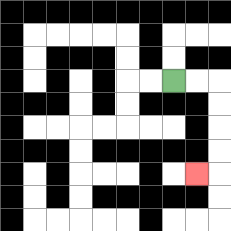{'start': '[7, 3]', 'end': '[8, 7]', 'path_directions': 'R,R,D,D,D,D,L', 'path_coordinates': '[[7, 3], [8, 3], [9, 3], [9, 4], [9, 5], [9, 6], [9, 7], [8, 7]]'}